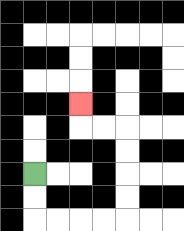{'start': '[1, 7]', 'end': '[3, 4]', 'path_directions': 'D,D,R,R,R,R,U,U,U,U,L,L,U', 'path_coordinates': '[[1, 7], [1, 8], [1, 9], [2, 9], [3, 9], [4, 9], [5, 9], [5, 8], [5, 7], [5, 6], [5, 5], [4, 5], [3, 5], [3, 4]]'}